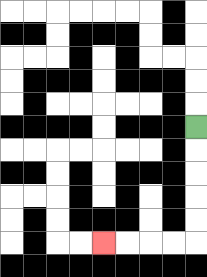{'start': '[8, 5]', 'end': '[4, 10]', 'path_directions': 'D,D,D,D,D,L,L,L,L', 'path_coordinates': '[[8, 5], [8, 6], [8, 7], [8, 8], [8, 9], [8, 10], [7, 10], [6, 10], [5, 10], [4, 10]]'}